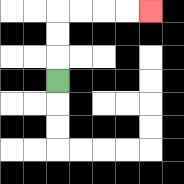{'start': '[2, 3]', 'end': '[6, 0]', 'path_directions': 'U,U,U,R,R,R,R', 'path_coordinates': '[[2, 3], [2, 2], [2, 1], [2, 0], [3, 0], [4, 0], [5, 0], [6, 0]]'}